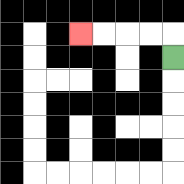{'start': '[7, 2]', 'end': '[3, 1]', 'path_directions': 'U,L,L,L,L', 'path_coordinates': '[[7, 2], [7, 1], [6, 1], [5, 1], [4, 1], [3, 1]]'}